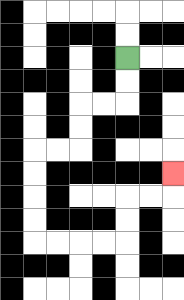{'start': '[5, 2]', 'end': '[7, 7]', 'path_directions': 'D,D,L,L,D,D,L,L,D,D,D,D,R,R,R,R,U,U,R,R,U', 'path_coordinates': '[[5, 2], [5, 3], [5, 4], [4, 4], [3, 4], [3, 5], [3, 6], [2, 6], [1, 6], [1, 7], [1, 8], [1, 9], [1, 10], [2, 10], [3, 10], [4, 10], [5, 10], [5, 9], [5, 8], [6, 8], [7, 8], [7, 7]]'}